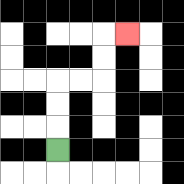{'start': '[2, 6]', 'end': '[5, 1]', 'path_directions': 'U,U,U,R,R,U,U,R', 'path_coordinates': '[[2, 6], [2, 5], [2, 4], [2, 3], [3, 3], [4, 3], [4, 2], [4, 1], [5, 1]]'}